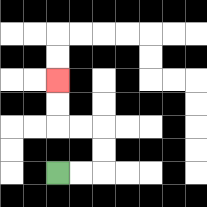{'start': '[2, 7]', 'end': '[2, 3]', 'path_directions': 'R,R,U,U,L,L,U,U', 'path_coordinates': '[[2, 7], [3, 7], [4, 7], [4, 6], [4, 5], [3, 5], [2, 5], [2, 4], [2, 3]]'}